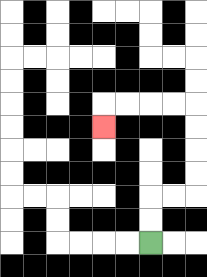{'start': '[6, 10]', 'end': '[4, 5]', 'path_directions': 'U,U,R,R,U,U,U,U,L,L,L,L,D', 'path_coordinates': '[[6, 10], [6, 9], [6, 8], [7, 8], [8, 8], [8, 7], [8, 6], [8, 5], [8, 4], [7, 4], [6, 4], [5, 4], [4, 4], [4, 5]]'}